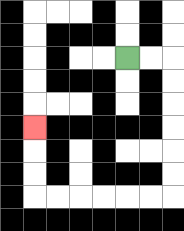{'start': '[5, 2]', 'end': '[1, 5]', 'path_directions': 'R,R,D,D,D,D,D,D,L,L,L,L,L,L,U,U,U', 'path_coordinates': '[[5, 2], [6, 2], [7, 2], [7, 3], [7, 4], [7, 5], [7, 6], [7, 7], [7, 8], [6, 8], [5, 8], [4, 8], [3, 8], [2, 8], [1, 8], [1, 7], [1, 6], [1, 5]]'}